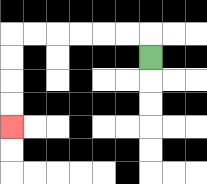{'start': '[6, 2]', 'end': '[0, 5]', 'path_directions': 'U,L,L,L,L,L,L,D,D,D,D', 'path_coordinates': '[[6, 2], [6, 1], [5, 1], [4, 1], [3, 1], [2, 1], [1, 1], [0, 1], [0, 2], [0, 3], [0, 4], [0, 5]]'}